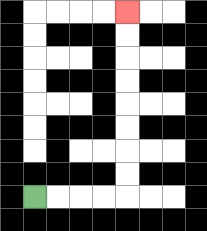{'start': '[1, 8]', 'end': '[5, 0]', 'path_directions': 'R,R,R,R,U,U,U,U,U,U,U,U', 'path_coordinates': '[[1, 8], [2, 8], [3, 8], [4, 8], [5, 8], [5, 7], [5, 6], [5, 5], [5, 4], [5, 3], [5, 2], [5, 1], [5, 0]]'}